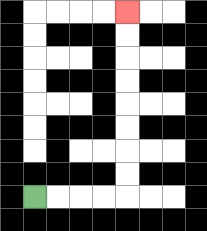{'start': '[1, 8]', 'end': '[5, 0]', 'path_directions': 'R,R,R,R,U,U,U,U,U,U,U,U', 'path_coordinates': '[[1, 8], [2, 8], [3, 8], [4, 8], [5, 8], [5, 7], [5, 6], [5, 5], [5, 4], [5, 3], [5, 2], [5, 1], [5, 0]]'}